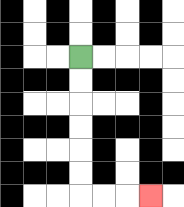{'start': '[3, 2]', 'end': '[6, 8]', 'path_directions': 'D,D,D,D,D,D,R,R,R', 'path_coordinates': '[[3, 2], [3, 3], [3, 4], [3, 5], [3, 6], [3, 7], [3, 8], [4, 8], [5, 8], [6, 8]]'}